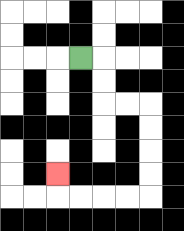{'start': '[3, 2]', 'end': '[2, 7]', 'path_directions': 'R,D,D,R,R,D,D,D,D,L,L,L,L,U', 'path_coordinates': '[[3, 2], [4, 2], [4, 3], [4, 4], [5, 4], [6, 4], [6, 5], [6, 6], [6, 7], [6, 8], [5, 8], [4, 8], [3, 8], [2, 8], [2, 7]]'}